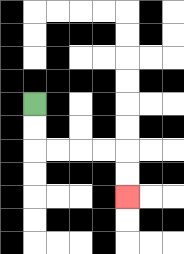{'start': '[1, 4]', 'end': '[5, 8]', 'path_directions': 'D,D,R,R,R,R,D,D', 'path_coordinates': '[[1, 4], [1, 5], [1, 6], [2, 6], [3, 6], [4, 6], [5, 6], [5, 7], [5, 8]]'}